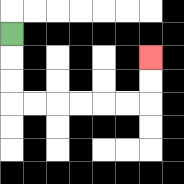{'start': '[0, 1]', 'end': '[6, 2]', 'path_directions': 'D,D,D,R,R,R,R,R,R,U,U', 'path_coordinates': '[[0, 1], [0, 2], [0, 3], [0, 4], [1, 4], [2, 4], [3, 4], [4, 4], [5, 4], [6, 4], [6, 3], [6, 2]]'}